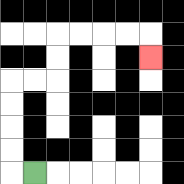{'start': '[1, 7]', 'end': '[6, 2]', 'path_directions': 'L,U,U,U,U,R,R,U,U,R,R,R,R,D', 'path_coordinates': '[[1, 7], [0, 7], [0, 6], [0, 5], [0, 4], [0, 3], [1, 3], [2, 3], [2, 2], [2, 1], [3, 1], [4, 1], [5, 1], [6, 1], [6, 2]]'}